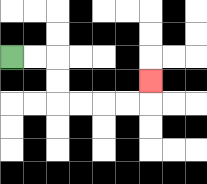{'start': '[0, 2]', 'end': '[6, 3]', 'path_directions': 'R,R,D,D,R,R,R,R,U', 'path_coordinates': '[[0, 2], [1, 2], [2, 2], [2, 3], [2, 4], [3, 4], [4, 4], [5, 4], [6, 4], [6, 3]]'}